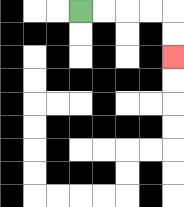{'start': '[3, 0]', 'end': '[7, 2]', 'path_directions': 'R,R,R,R,D,D', 'path_coordinates': '[[3, 0], [4, 0], [5, 0], [6, 0], [7, 0], [7, 1], [7, 2]]'}